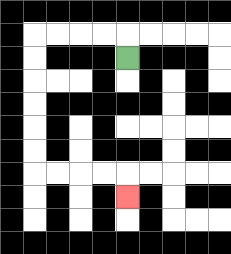{'start': '[5, 2]', 'end': '[5, 8]', 'path_directions': 'U,L,L,L,L,D,D,D,D,D,D,R,R,R,R,D', 'path_coordinates': '[[5, 2], [5, 1], [4, 1], [3, 1], [2, 1], [1, 1], [1, 2], [1, 3], [1, 4], [1, 5], [1, 6], [1, 7], [2, 7], [3, 7], [4, 7], [5, 7], [5, 8]]'}